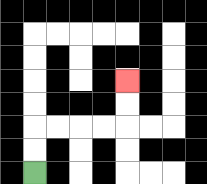{'start': '[1, 7]', 'end': '[5, 3]', 'path_directions': 'U,U,R,R,R,R,U,U', 'path_coordinates': '[[1, 7], [1, 6], [1, 5], [2, 5], [3, 5], [4, 5], [5, 5], [5, 4], [5, 3]]'}